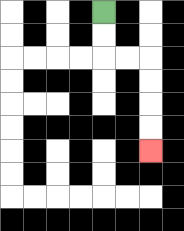{'start': '[4, 0]', 'end': '[6, 6]', 'path_directions': 'D,D,R,R,D,D,D,D', 'path_coordinates': '[[4, 0], [4, 1], [4, 2], [5, 2], [6, 2], [6, 3], [6, 4], [6, 5], [6, 6]]'}